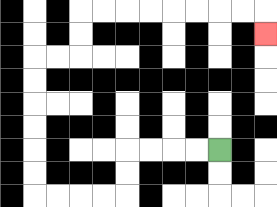{'start': '[9, 6]', 'end': '[11, 1]', 'path_directions': 'L,L,L,L,D,D,L,L,L,L,U,U,U,U,U,U,R,R,U,U,R,R,R,R,R,R,R,R,D', 'path_coordinates': '[[9, 6], [8, 6], [7, 6], [6, 6], [5, 6], [5, 7], [5, 8], [4, 8], [3, 8], [2, 8], [1, 8], [1, 7], [1, 6], [1, 5], [1, 4], [1, 3], [1, 2], [2, 2], [3, 2], [3, 1], [3, 0], [4, 0], [5, 0], [6, 0], [7, 0], [8, 0], [9, 0], [10, 0], [11, 0], [11, 1]]'}